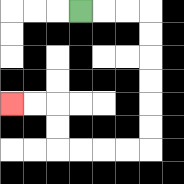{'start': '[3, 0]', 'end': '[0, 4]', 'path_directions': 'R,R,R,D,D,D,D,D,D,L,L,L,L,U,U,L,L', 'path_coordinates': '[[3, 0], [4, 0], [5, 0], [6, 0], [6, 1], [6, 2], [6, 3], [6, 4], [6, 5], [6, 6], [5, 6], [4, 6], [3, 6], [2, 6], [2, 5], [2, 4], [1, 4], [0, 4]]'}